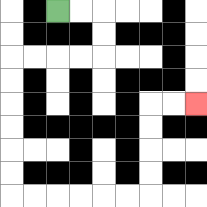{'start': '[2, 0]', 'end': '[8, 4]', 'path_directions': 'R,R,D,D,L,L,L,L,D,D,D,D,D,D,R,R,R,R,R,R,U,U,U,U,R,R', 'path_coordinates': '[[2, 0], [3, 0], [4, 0], [4, 1], [4, 2], [3, 2], [2, 2], [1, 2], [0, 2], [0, 3], [0, 4], [0, 5], [0, 6], [0, 7], [0, 8], [1, 8], [2, 8], [3, 8], [4, 8], [5, 8], [6, 8], [6, 7], [6, 6], [6, 5], [6, 4], [7, 4], [8, 4]]'}